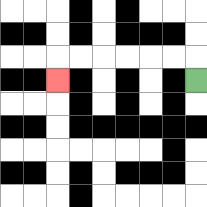{'start': '[8, 3]', 'end': '[2, 3]', 'path_directions': 'U,L,L,L,L,L,L,D', 'path_coordinates': '[[8, 3], [8, 2], [7, 2], [6, 2], [5, 2], [4, 2], [3, 2], [2, 2], [2, 3]]'}